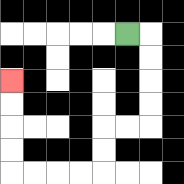{'start': '[5, 1]', 'end': '[0, 3]', 'path_directions': 'R,D,D,D,D,L,L,D,D,L,L,L,L,U,U,U,U', 'path_coordinates': '[[5, 1], [6, 1], [6, 2], [6, 3], [6, 4], [6, 5], [5, 5], [4, 5], [4, 6], [4, 7], [3, 7], [2, 7], [1, 7], [0, 7], [0, 6], [0, 5], [0, 4], [0, 3]]'}